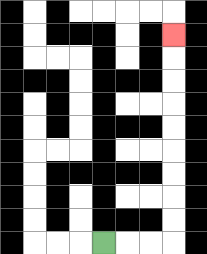{'start': '[4, 10]', 'end': '[7, 1]', 'path_directions': 'R,R,R,U,U,U,U,U,U,U,U,U', 'path_coordinates': '[[4, 10], [5, 10], [6, 10], [7, 10], [7, 9], [7, 8], [7, 7], [7, 6], [7, 5], [7, 4], [7, 3], [7, 2], [7, 1]]'}